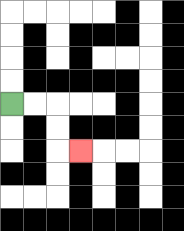{'start': '[0, 4]', 'end': '[3, 6]', 'path_directions': 'R,R,D,D,R', 'path_coordinates': '[[0, 4], [1, 4], [2, 4], [2, 5], [2, 6], [3, 6]]'}